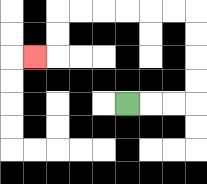{'start': '[5, 4]', 'end': '[1, 2]', 'path_directions': 'R,R,R,U,U,U,U,L,L,L,L,L,L,D,D,L', 'path_coordinates': '[[5, 4], [6, 4], [7, 4], [8, 4], [8, 3], [8, 2], [8, 1], [8, 0], [7, 0], [6, 0], [5, 0], [4, 0], [3, 0], [2, 0], [2, 1], [2, 2], [1, 2]]'}